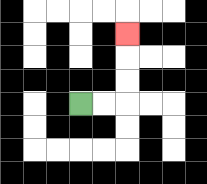{'start': '[3, 4]', 'end': '[5, 1]', 'path_directions': 'R,R,U,U,U', 'path_coordinates': '[[3, 4], [4, 4], [5, 4], [5, 3], [5, 2], [5, 1]]'}